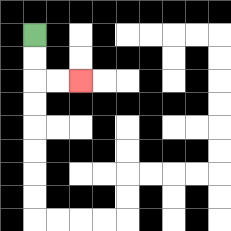{'start': '[1, 1]', 'end': '[3, 3]', 'path_directions': 'D,D,R,R', 'path_coordinates': '[[1, 1], [1, 2], [1, 3], [2, 3], [3, 3]]'}